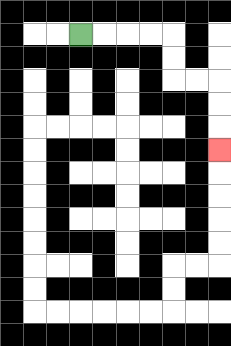{'start': '[3, 1]', 'end': '[9, 6]', 'path_directions': 'R,R,R,R,D,D,R,R,D,D,D', 'path_coordinates': '[[3, 1], [4, 1], [5, 1], [6, 1], [7, 1], [7, 2], [7, 3], [8, 3], [9, 3], [9, 4], [9, 5], [9, 6]]'}